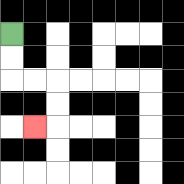{'start': '[0, 1]', 'end': '[1, 5]', 'path_directions': 'D,D,R,R,D,D,L', 'path_coordinates': '[[0, 1], [0, 2], [0, 3], [1, 3], [2, 3], [2, 4], [2, 5], [1, 5]]'}